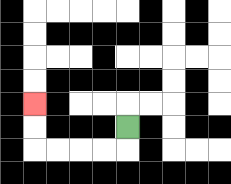{'start': '[5, 5]', 'end': '[1, 4]', 'path_directions': 'D,L,L,L,L,U,U', 'path_coordinates': '[[5, 5], [5, 6], [4, 6], [3, 6], [2, 6], [1, 6], [1, 5], [1, 4]]'}